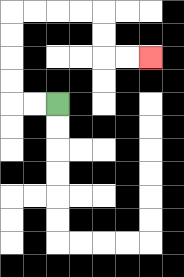{'start': '[2, 4]', 'end': '[6, 2]', 'path_directions': 'L,L,U,U,U,U,R,R,R,R,D,D,R,R', 'path_coordinates': '[[2, 4], [1, 4], [0, 4], [0, 3], [0, 2], [0, 1], [0, 0], [1, 0], [2, 0], [3, 0], [4, 0], [4, 1], [4, 2], [5, 2], [6, 2]]'}